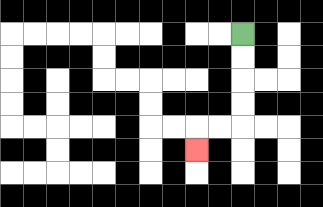{'start': '[10, 1]', 'end': '[8, 6]', 'path_directions': 'D,D,D,D,L,L,D', 'path_coordinates': '[[10, 1], [10, 2], [10, 3], [10, 4], [10, 5], [9, 5], [8, 5], [8, 6]]'}